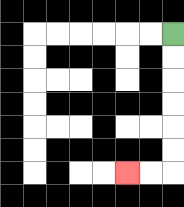{'start': '[7, 1]', 'end': '[5, 7]', 'path_directions': 'D,D,D,D,D,D,L,L', 'path_coordinates': '[[7, 1], [7, 2], [7, 3], [7, 4], [7, 5], [7, 6], [7, 7], [6, 7], [5, 7]]'}